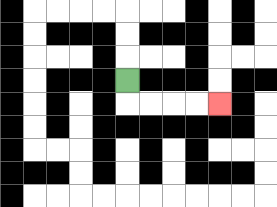{'start': '[5, 3]', 'end': '[9, 4]', 'path_directions': 'D,R,R,R,R', 'path_coordinates': '[[5, 3], [5, 4], [6, 4], [7, 4], [8, 4], [9, 4]]'}